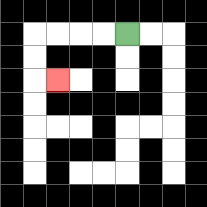{'start': '[5, 1]', 'end': '[2, 3]', 'path_directions': 'L,L,L,L,D,D,R', 'path_coordinates': '[[5, 1], [4, 1], [3, 1], [2, 1], [1, 1], [1, 2], [1, 3], [2, 3]]'}